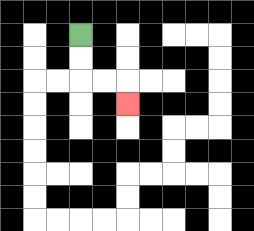{'start': '[3, 1]', 'end': '[5, 4]', 'path_directions': 'D,D,R,R,D', 'path_coordinates': '[[3, 1], [3, 2], [3, 3], [4, 3], [5, 3], [5, 4]]'}